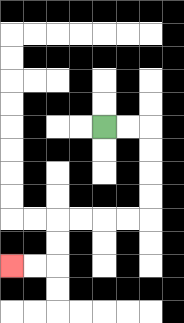{'start': '[4, 5]', 'end': '[0, 11]', 'path_directions': 'R,R,D,D,D,D,L,L,L,L,D,D,L,L', 'path_coordinates': '[[4, 5], [5, 5], [6, 5], [6, 6], [6, 7], [6, 8], [6, 9], [5, 9], [4, 9], [3, 9], [2, 9], [2, 10], [2, 11], [1, 11], [0, 11]]'}